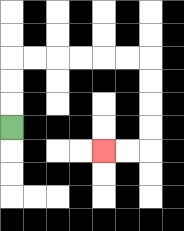{'start': '[0, 5]', 'end': '[4, 6]', 'path_directions': 'U,U,U,R,R,R,R,R,R,D,D,D,D,L,L', 'path_coordinates': '[[0, 5], [0, 4], [0, 3], [0, 2], [1, 2], [2, 2], [3, 2], [4, 2], [5, 2], [6, 2], [6, 3], [6, 4], [6, 5], [6, 6], [5, 6], [4, 6]]'}